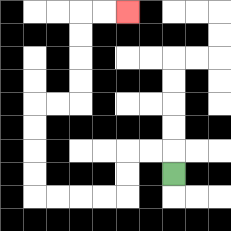{'start': '[7, 7]', 'end': '[5, 0]', 'path_directions': 'U,L,L,D,D,L,L,L,L,U,U,U,U,R,R,U,U,U,U,R,R', 'path_coordinates': '[[7, 7], [7, 6], [6, 6], [5, 6], [5, 7], [5, 8], [4, 8], [3, 8], [2, 8], [1, 8], [1, 7], [1, 6], [1, 5], [1, 4], [2, 4], [3, 4], [3, 3], [3, 2], [3, 1], [3, 0], [4, 0], [5, 0]]'}